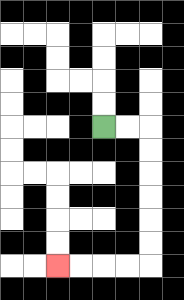{'start': '[4, 5]', 'end': '[2, 11]', 'path_directions': 'R,R,D,D,D,D,D,D,L,L,L,L', 'path_coordinates': '[[4, 5], [5, 5], [6, 5], [6, 6], [6, 7], [6, 8], [6, 9], [6, 10], [6, 11], [5, 11], [4, 11], [3, 11], [2, 11]]'}